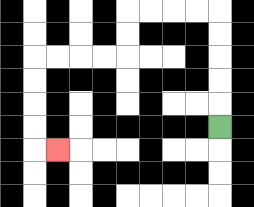{'start': '[9, 5]', 'end': '[2, 6]', 'path_directions': 'U,U,U,U,U,L,L,L,L,D,D,L,L,L,L,D,D,D,D,R', 'path_coordinates': '[[9, 5], [9, 4], [9, 3], [9, 2], [9, 1], [9, 0], [8, 0], [7, 0], [6, 0], [5, 0], [5, 1], [5, 2], [4, 2], [3, 2], [2, 2], [1, 2], [1, 3], [1, 4], [1, 5], [1, 6], [2, 6]]'}